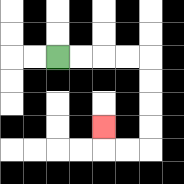{'start': '[2, 2]', 'end': '[4, 5]', 'path_directions': 'R,R,R,R,D,D,D,D,L,L,U', 'path_coordinates': '[[2, 2], [3, 2], [4, 2], [5, 2], [6, 2], [6, 3], [6, 4], [6, 5], [6, 6], [5, 6], [4, 6], [4, 5]]'}